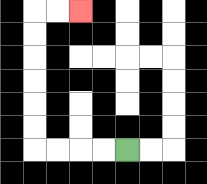{'start': '[5, 6]', 'end': '[3, 0]', 'path_directions': 'L,L,L,L,U,U,U,U,U,U,R,R', 'path_coordinates': '[[5, 6], [4, 6], [3, 6], [2, 6], [1, 6], [1, 5], [1, 4], [1, 3], [1, 2], [1, 1], [1, 0], [2, 0], [3, 0]]'}